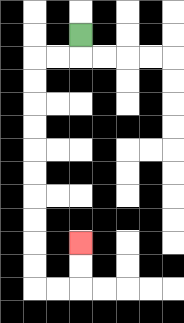{'start': '[3, 1]', 'end': '[3, 10]', 'path_directions': 'D,L,L,D,D,D,D,D,D,D,D,D,D,R,R,U,U', 'path_coordinates': '[[3, 1], [3, 2], [2, 2], [1, 2], [1, 3], [1, 4], [1, 5], [1, 6], [1, 7], [1, 8], [1, 9], [1, 10], [1, 11], [1, 12], [2, 12], [3, 12], [3, 11], [3, 10]]'}